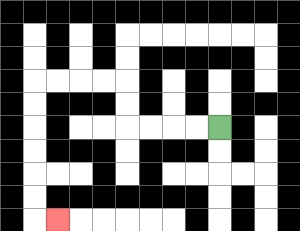{'start': '[9, 5]', 'end': '[2, 9]', 'path_directions': 'L,L,L,L,U,U,L,L,L,L,D,D,D,D,D,D,R', 'path_coordinates': '[[9, 5], [8, 5], [7, 5], [6, 5], [5, 5], [5, 4], [5, 3], [4, 3], [3, 3], [2, 3], [1, 3], [1, 4], [1, 5], [1, 6], [1, 7], [1, 8], [1, 9], [2, 9]]'}